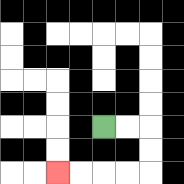{'start': '[4, 5]', 'end': '[2, 7]', 'path_directions': 'R,R,D,D,L,L,L,L', 'path_coordinates': '[[4, 5], [5, 5], [6, 5], [6, 6], [6, 7], [5, 7], [4, 7], [3, 7], [2, 7]]'}